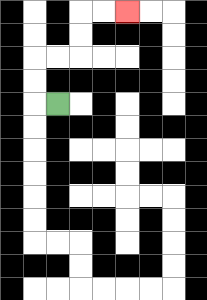{'start': '[2, 4]', 'end': '[5, 0]', 'path_directions': 'L,U,U,R,R,U,U,R,R', 'path_coordinates': '[[2, 4], [1, 4], [1, 3], [1, 2], [2, 2], [3, 2], [3, 1], [3, 0], [4, 0], [5, 0]]'}